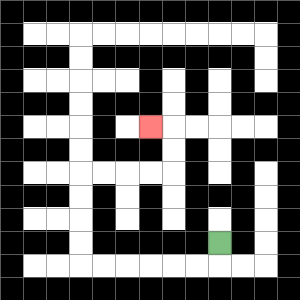{'start': '[9, 10]', 'end': '[6, 5]', 'path_directions': 'D,L,L,L,L,L,L,U,U,U,U,R,R,R,R,U,U,L', 'path_coordinates': '[[9, 10], [9, 11], [8, 11], [7, 11], [6, 11], [5, 11], [4, 11], [3, 11], [3, 10], [3, 9], [3, 8], [3, 7], [4, 7], [5, 7], [6, 7], [7, 7], [7, 6], [7, 5], [6, 5]]'}